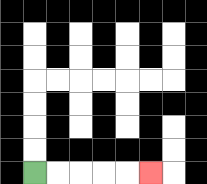{'start': '[1, 7]', 'end': '[6, 7]', 'path_directions': 'R,R,R,R,R', 'path_coordinates': '[[1, 7], [2, 7], [3, 7], [4, 7], [5, 7], [6, 7]]'}